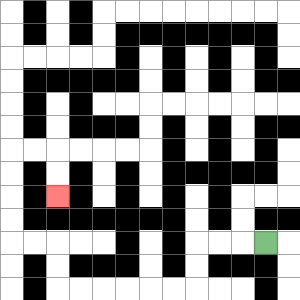{'start': '[11, 10]', 'end': '[2, 8]', 'path_directions': 'L,L,L,D,D,L,L,L,L,L,L,U,U,L,L,U,U,U,U,R,R,D,D', 'path_coordinates': '[[11, 10], [10, 10], [9, 10], [8, 10], [8, 11], [8, 12], [7, 12], [6, 12], [5, 12], [4, 12], [3, 12], [2, 12], [2, 11], [2, 10], [1, 10], [0, 10], [0, 9], [0, 8], [0, 7], [0, 6], [1, 6], [2, 6], [2, 7], [2, 8]]'}